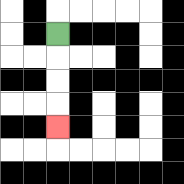{'start': '[2, 1]', 'end': '[2, 5]', 'path_directions': 'D,D,D,D', 'path_coordinates': '[[2, 1], [2, 2], [2, 3], [2, 4], [2, 5]]'}